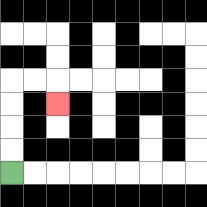{'start': '[0, 7]', 'end': '[2, 4]', 'path_directions': 'U,U,U,U,R,R,D', 'path_coordinates': '[[0, 7], [0, 6], [0, 5], [0, 4], [0, 3], [1, 3], [2, 3], [2, 4]]'}